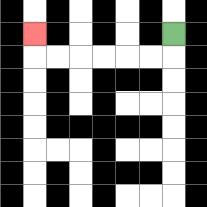{'start': '[7, 1]', 'end': '[1, 1]', 'path_directions': 'D,L,L,L,L,L,L,U', 'path_coordinates': '[[7, 1], [7, 2], [6, 2], [5, 2], [4, 2], [3, 2], [2, 2], [1, 2], [1, 1]]'}